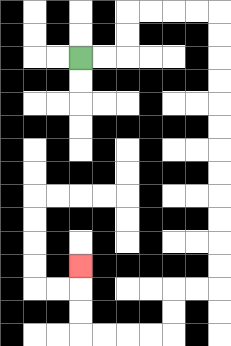{'start': '[3, 2]', 'end': '[3, 11]', 'path_directions': 'R,R,U,U,R,R,R,R,D,D,D,D,D,D,D,D,D,D,D,D,L,L,D,D,L,L,L,L,U,U,U', 'path_coordinates': '[[3, 2], [4, 2], [5, 2], [5, 1], [5, 0], [6, 0], [7, 0], [8, 0], [9, 0], [9, 1], [9, 2], [9, 3], [9, 4], [9, 5], [9, 6], [9, 7], [9, 8], [9, 9], [9, 10], [9, 11], [9, 12], [8, 12], [7, 12], [7, 13], [7, 14], [6, 14], [5, 14], [4, 14], [3, 14], [3, 13], [3, 12], [3, 11]]'}